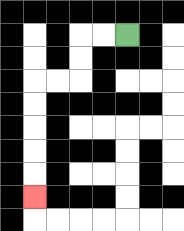{'start': '[5, 1]', 'end': '[1, 8]', 'path_directions': 'L,L,D,D,L,L,D,D,D,D,D', 'path_coordinates': '[[5, 1], [4, 1], [3, 1], [3, 2], [3, 3], [2, 3], [1, 3], [1, 4], [1, 5], [1, 6], [1, 7], [1, 8]]'}